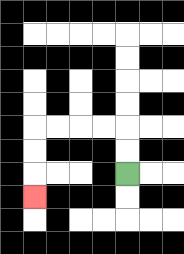{'start': '[5, 7]', 'end': '[1, 8]', 'path_directions': 'U,U,L,L,L,L,D,D,D', 'path_coordinates': '[[5, 7], [5, 6], [5, 5], [4, 5], [3, 5], [2, 5], [1, 5], [1, 6], [1, 7], [1, 8]]'}